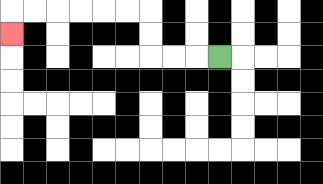{'start': '[9, 2]', 'end': '[0, 1]', 'path_directions': 'L,L,L,U,U,L,L,L,L,L,L,D', 'path_coordinates': '[[9, 2], [8, 2], [7, 2], [6, 2], [6, 1], [6, 0], [5, 0], [4, 0], [3, 0], [2, 0], [1, 0], [0, 0], [0, 1]]'}